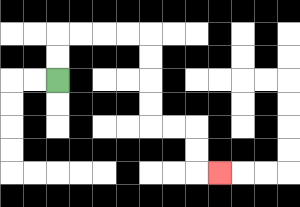{'start': '[2, 3]', 'end': '[9, 7]', 'path_directions': 'U,U,R,R,R,R,D,D,D,D,R,R,D,D,R', 'path_coordinates': '[[2, 3], [2, 2], [2, 1], [3, 1], [4, 1], [5, 1], [6, 1], [6, 2], [6, 3], [6, 4], [6, 5], [7, 5], [8, 5], [8, 6], [8, 7], [9, 7]]'}